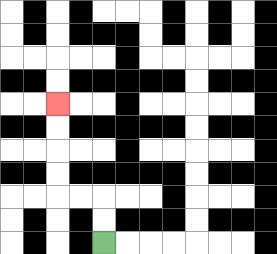{'start': '[4, 10]', 'end': '[2, 4]', 'path_directions': 'U,U,L,L,U,U,U,U', 'path_coordinates': '[[4, 10], [4, 9], [4, 8], [3, 8], [2, 8], [2, 7], [2, 6], [2, 5], [2, 4]]'}